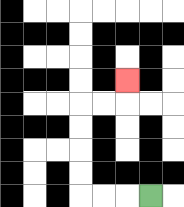{'start': '[6, 8]', 'end': '[5, 3]', 'path_directions': 'L,L,L,U,U,U,U,R,R,U', 'path_coordinates': '[[6, 8], [5, 8], [4, 8], [3, 8], [3, 7], [3, 6], [3, 5], [3, 4], [4, 4], [5, 4], [5, 3]]'}